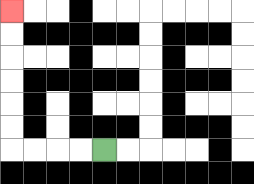{'start': '[4, 6]', 'end': '[0, 0]', 'path_directions': 'L,L,L,L,U,U,U,U,U,U', 'path_coordinates': '[[4, 6], [3, 6], [2, 6], [1, 6], [0, 6], [0, 5], [0, 4], [0, 3], [0, 2], [0, 1], [0, 0]]'}